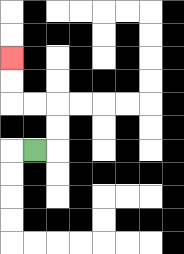{'start': '[1, 6]', 'end': '[0, 2]', 'path_directions': 'R,U,U,L,L,U,U', 'path_coordinates': '[[1, 6], [2, 6], [2, 5], [2, 4], [1, 4], [0, 4], [0, 3], [0, 2]]'}